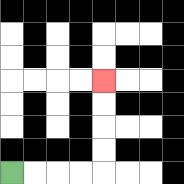{'start': '[0, 7]', 'end': '[4, 3]', 'path_directions': 'R,R,R,R,U,U,U,U', 'path_coordinates': '[[0, 7], [1, 7], [2, 7], [3, 7], [4, 7], [4, 6], [4, 5], [4, 4], [4, 3]]'}